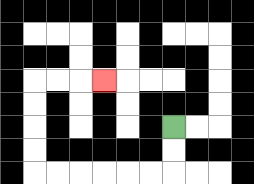{'start': '[7, 5]', 'end': '[4, 3]', 'path_directions': 'D,D,L,L,L,L,L,L,U,U,U,U,R,R,R', 'path_coordinates': '[[7, 5], [7, 6], [7, 7], [6, 7], [5, 7], [4, 7], [3, 7], [2, 7], [1, 7], [1, 6], [1, 5], [1, 4], [1, 3], [2, 3], [3, 3], [4, 3]]'}